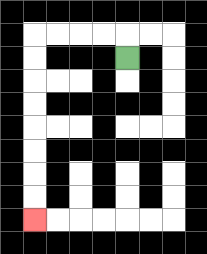{'start': '[5, 2]', 'end': '[1, 9]', 'path_directions': 'U,L,L,L,L,D,D,D,D,D,D,D,D', 'path_coordinates': '[[5, 2], [5, 1], [4, 1], [3, 1], [2, 1], [1, 1], [1, 2], [1, 3], [1, 4], [1, 5], [1, 6], [1, 7], [1, 8], [1, 9]]'}